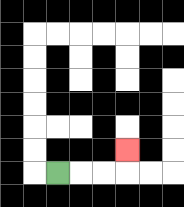{'start': '[2, 7]', 'end': '[5, 6]', 'path_directions': 'R,R,R,U', 'path_coordinates': '[[2, 7], [3, 7], [4, 7], [5, 7], [5, 6]]'}